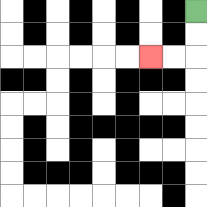{'start': '[8, 0]', 'end': '[6, 2]', 'path_directions': 'D,D,L,L', 'path_coordinates': '[[8, 0], [8, 1], [8, 2], [7, 2], [6, 2]]'}